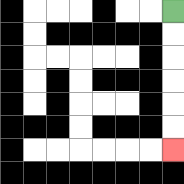{'start': '[7, 0]', 'end': '[7, 6]', 'path_directions': 'D,D,D,D,D,D', 'path_coordinates': '[[7, 0], [7, 1], [7, 2], [7, 3], [7, 4], [7, 5], [7, 6]]'}